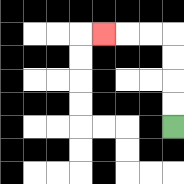{'start': '[7, 5]', 'end': '[4, 1]', 'path_directions': 'U,U,U,U,L,L,L', 'path_coordinates': '[[7, 5], [7, 4], [7, 3], [7, 2], [7, 1], [6, 1], [5, 1], [4, 1]]'}